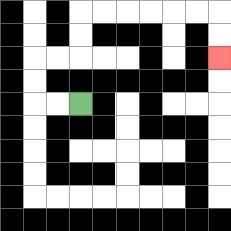{'start': '[3, 4]', 'end': '[9, 2]', 'path_directions': 'L,L,U,U,R,R,U,U,R,R,R,R,R,R,D,D', 'path_coordinates': '[[3, 4], [2, 4], [1, 4], [1, 3], [1, 2], [2, 2], [3, 2], [3, 1], [3, 0], [4, 0], [5, 0], [6, 0], [7, 0], [8, 0], [9, 0], [9, 1], [9, 2]]'}